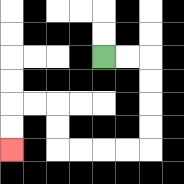{'start': '[4, 2]', 'end': '[0, 6]', 'path_directions': 'R,R,D,D,D,D,L,L,L,L,U,U,L,L,D,D', 'path_coordinates': '[[4, 2], [5, 2], [6, 2], [6, 3], [6, 4], [6, 5], [6, 6], [5, 6], [4, 6], [3, 6], [2, 6], [2, 5], [2, 4], [1, 4], [0, 4], [0, 5], [0, 6]]'}